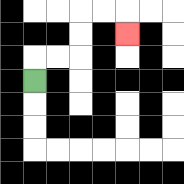{'start': '[1, 3]', 'end': '[5, 1]', 'path_directions': 'U,R,R,U,U,R,R,D', 'path_coordinates': '[[1, 3], [1, 2], [2, 2], [3, 2], [3, 1], [3, 0], [4, 0], [5, 0], [5, 1]]'}